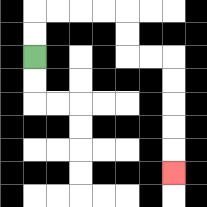{'start': '[1, 2]', 'end': '[7, 7]', 'path_directions': 'U,U,R,R,R,R,D,D,R,R,D,D,D,D,D', 'path_coordinates': '[[1, 2], [1, 1], [1, 0], [2, 0], [3, 0], [4, 0], [5, 0], [5, 1], [5, 2], [6, 2], [7, 2], [7, 3], [7, 4], [7, 5], [7, 6], [7, 7]]'}